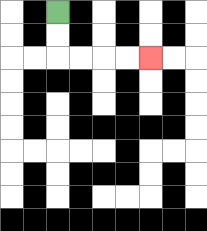{'start': '[2, 0]', 'end': '[6, 2]', 'path_directions': 'D,D,R,R,R,R', 'path_coordinates': '[[2, 0], [2, 1], [2, 2], [3, 2], [4, 2], [5, 2], [6, 2]]'}